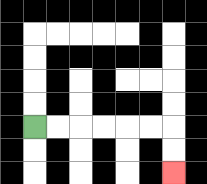{'start': '[1, 5]', 'end': '[7, 7]', 'path_directions': 'R,R,R,R,R,R,D,D', 'path_coordinates': '[[1, 5], [2, 5], [3, 5], [4, 5], [5, 5], [6, 5], [7, 5], [7, 6], [7, 7]]'}